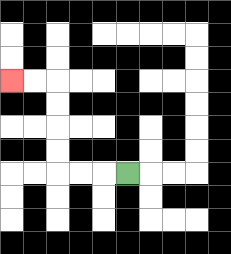{'start': '[5, 7]', 'end': '[0, 3]', 'path_directions': 'L,L,L,U,U,U,U,L,L', 'path_coordinates': '[[5, 7], [4, 7], [3, 7], [2, 7], [2, 6], [2, 5], [2, 4], [2, 3], [1, 3], [0, 3]]'}